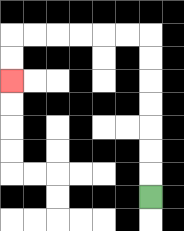{'start': '[6, 8]', 'end': '[0, 3]', 'path_directions': 'U,U,U,U,U,U,U,L,L,L,L,L,L,D,D', 'path_coordinates': '[[6, 8], [6, 7], [6, 6], [6, 5], [6, 4], [6, 3], [6, 2], [6, 1], [5, 1], [4, 1], [3, 1], [2, 1], [1, 1], [0, 1], [0, 2], [0, 3]]'}